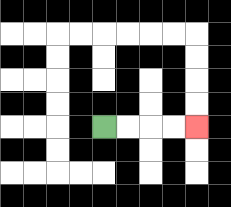{'start': '[4, 5]', 'end': '[8, 5]', 'path_directions': 'R,R,R,R', 'path_coordinates': '[[4, 5], [5, 5], [6, 5], [7, 5], [8, 5]]'}